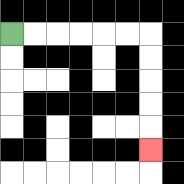{'start': '[0, 1]', 'end': '[6, 6]', 'path_directions': 'R,R,R,R,R,R,D,D,D,D,D', 'path_coordinates': '[[0, 1], [1, 1], [2, 1], [3, 1], [4, 1], [5, 1], [6, 1], [6, 2], [6, 3], [6, 4], [6, 5], [6, 6]]'}